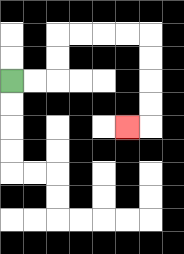{'start': '[0, 3]', 'end': '[5, 5]', 'path_directions': 'R,R,U,U,R,R,R,R,D,D,D,D,L', 'path_coordinates': '[[0, 3], [1, 3], [2, 3], [2, 2], [2, 1], [3, 1], [4, 1], [5, 1], [6, 1], [6, 2], [6, 3], [6, 4], [6, 5], [5, 5]]'}